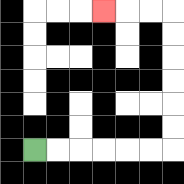{'start': '[1, 6]', 'end': '[4, 0]', 'path_directions': 'R,R,R,R,R,R,U,U,U,U,U,U,L,L,L', 'path_coordinates': '[[1, 6], [2, 6], [3, 6], [4, 6], [5, 6], [6, 6], [7, 6], [7, 5], [7, 4], [7, 3], [7, 2], [7, 1], [7, 0], [6, 0], [5, 0], [4, 0]]'}